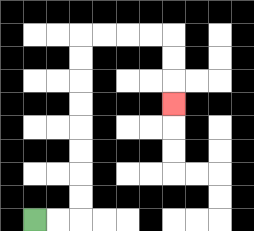{'start': '[1, 9]', 'end': '[7, 4]', 'path_directions': 'R,R,U,U,U,U,U,U,U,U,R,R,R,R,D,D,D', 'path_coordinates': '[[1, 9], [2, 9], [3, 9], [3, 8], [3, 7], [3, 6], [3, 5], [3, 4], [3, 3], [3, 2], [3, 1], [4, 1], [5, 1], [6, 1], [7, 1], [7, 2], [7, 3], [7, 4]]'}